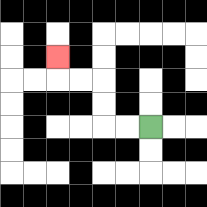{'start': '[6, 5]', 'end': '[2, 2]', 'path_directions': 'L,L,U,U,L,L,U', 'path_coordinates': '[[6, 5], [5, 5], [4, 5], [4, 4], [4, 3], [3, 3], [2, 3], [2, 2]]'}